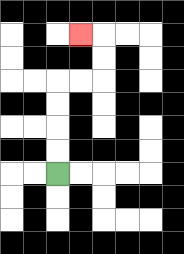{'start': '[2, 7]', 'end': '[3, 1]', 'path_directions': 'U,U,U,U,R,R,U,U,L', 'path_coordinates': '[[2, 7], [2, 6], [2, 5], [2, 4], [2, 3], [3, 3], [4, 3], [4, 2], [4, 1], [3, 1]]'}